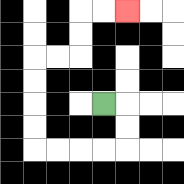{'start': '[4, 4]', 'end': '[5, 0]', 'path_directions': 'R,D,D,L,L,L,L,U,U,U,U,R,R,U,U,R,R', 'path_coordinates': '[[4, 4], [5, 4], [5, 5], [5, 6], [4, 6], [3, 6], [2, 6], [1, 6], [1, 5], [1, 4], [1, 3], [1, 2], [2, 2], [3, 2], [3, 1], [3, 0], [4, 0], [5, 0]]'}